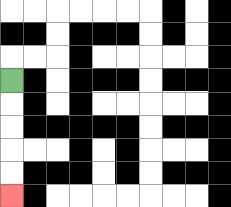{'start': '[0, 3]', 'end': '[0, 8]', 'path_directions': 'D,D,D,D,D', 'path_coordinates': '[[0, 3], [0, 4], [0, 5], [0, 6], [0, 7], [0, 8]]'}